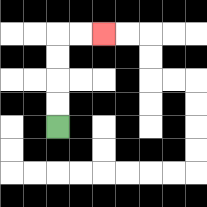{'start': '[2, 5]', 'end': '[4, 1]', 'path_directions': 'U,U,U,U,R,R', 'path_coordinates': '[[2, 5], [2, 4], [2, 3], [2, 2], [2, 1], [3, 1], [4, 1]]'}